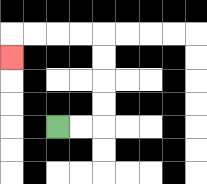{'start': '[2, 5]', 'end': '[0, 2]', 'path_directions': 'R,R,U,U,U,U,L,L,L,L,D', 'path_coordinates': '[[2, 5], [3, 5], [4, 5], [4, 4], [4, 3], [4, 2], [4, 1], [3, 1], [2, 1], [1, 1], [0, 1], [0, 2]]'}